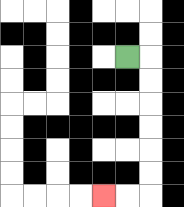{'start': '[5, 2]', 'end': '[4, 8]', 'path_directions': 'R,D,D,D,D,D,D,L,L', 'path_coordinates': '[[5, 2], [6, 2], [6, 3], [6, 4], [6, 5], [6, 6], [6, 7], [6, 8], [5, 8], [4, 8]]'}